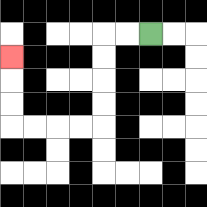{'start': '[6, 1]', 'end': '[0, 2]', 'path_directions': 'L,L,D,D,D,D,L,L,L,L,U,U,U', 'path_coordinates': '[[6, 1], [5, 1], [4, 1], [4, 2], [4, 3], [4, 4], [4, 5], [3, 5], [2, 5], [1, 5], [0, 5], [0, 4], [0, 3], [0, 2]]'}